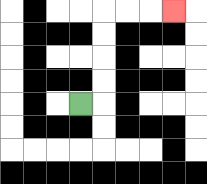{'start': '[3, 4]', 'end': '[7, 0]', 'path_directions': 'R,U,U,U,U,R,R,R', 'path_coordinates': '[[3, 4], [4, 4], [4, 3], [4, 2], [4, 1], [4, 0], [5, 0], [6, 0], [7, 0]]'}